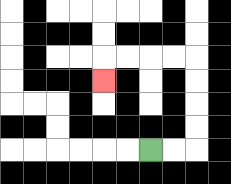{'start': '[6, 6]', 'end': '[4, 3]', 'path_directions': 'R,R,U,U,U,U,L,L,L,L,D', 'path_coordinates': '[[6, 6], [7, 6], [8, 6], [8, 5], [8, 4], [8, 3], [8, 2], [7, 2], [6, 2], [5, 2], [4, 2], [4, 3]]'}